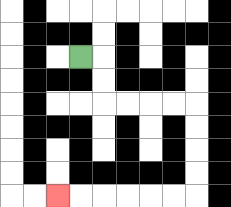{'start': '[3, 2]', 'end': '[2, 8]', 'path_directions': 'R,D,D,R,R,R,R,D,D,D,D,L,L,L,L,L,L', 'path_coordinates': '[[3, 2], [4, 2], [4, 3], [4, 4], [5, 4], [6, 4], [7, 4], [8, 4], [8, 5], [8, 6], [8, 7], [8, 8], [7, 8], [6, 8], [5, 8], [4, 8], [3, 8], [2, 8]]'}